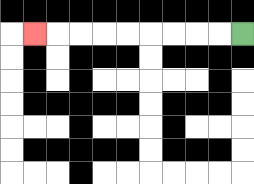{'start': '[10, 1]', 'end': '[1, 1]', 'path_directions': 'L,L,L,L,L,L,L,L,L', 'path_coordinates': '[[10, 1], [9, 1], [8, 1], [7, 1], [6, 1], [5, 1], [4, 1], [3, 1], [2, 1], [1, 1]]'}